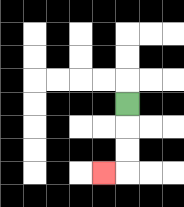{'start': '[5, 4]', 'end': '[4, 7]', 'path_directions': 'D,D,D,L', 'path_coordinates': '[[5, 4], [5, 5], [5, 6], [5, 7], [4, 7]]'}